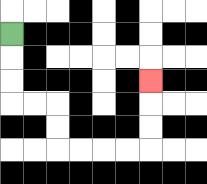{'start': '[0, 1]', 'end': '[6, 3]', 'path_directions': 'D,D,D,R,R,D,D,R,R,R,R,U,U,U', 'path_coordinates': '[[0, 1], [0, 2], [0, 3], [0, 4], [1, 4], [2, 4], [2, 5], [2, 6], [3, 6], [4, 6], [5, 6], [6, 6], [6, 5], [6, 4], [6, 3]]'}